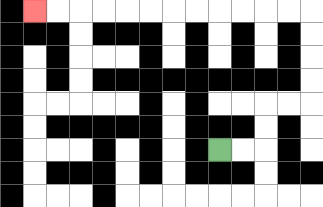{'start': '[9, 6]', 'end': '[1, 0]', 'path_directions': 'R,R,U,U,R,R,U,U,U,U,L,L,L,L,L,L,L,L,L,L,L,L', 'path_coordinates': '[[9, 6], [10, 6], [11, 6], [11, 5], [11, 4], [12, 4], [13, 4], [13, 3], [13, 2], [13, 1], [13, 0], [12, 0], [11, 0], [10, 0], [9, 0], [8, 0], [7, 0], [6, 0], [5, 0], [4, 0], [3, 0], [2, 0], [1, 0]]'}